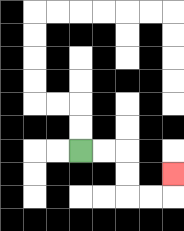{'start': '[3, 6]', 'end': '[7, 7]', 'path_directions': 'R,R,D,D,R,R,U', 'path_coordinates': '[[3, 6], [4, 6], [5, 6], [5, 7], [5, 8], [6, 8], [7, 8], [7, 7]]'}